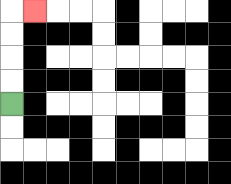{'start': '[0, 4]', 'end': '[1, 0]', 'path_directions': 'U,U,U,U,R', 'path_coordinates': '[[0, 4], [0, 3], [0, 2], [0, 1], [0, 0], [1, 0]]'}